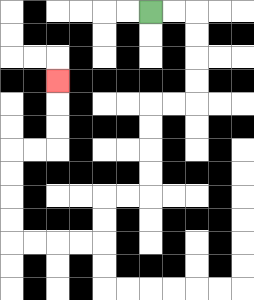{'start': '[6, 0]', 'end': '[2, 3]', 'path_directions': 'R,R,D,D,D,D,L,L,D,D,D,D,L,L,D,D,L,L,L,L,U,U,U,U,R,R,U,U,U', 'path_coordinates': '[[6, 0], [7, 0], [8, 0], [8, 1], [8, 2], [8, 3], [8, 4], [7, 4], [6, 4], [6, 5], [6, 6], [6, 7], [6, 8], [5, 8], [4, 8], [4, 9], [4, 10], [3, 10], [2, 10], [1, 10], [0, 10], [0, 9], [0, 8], [0, 7], [0, 6], [1, 6], [2, 6], [2, 5], [2, 4], [2, 3]]'}